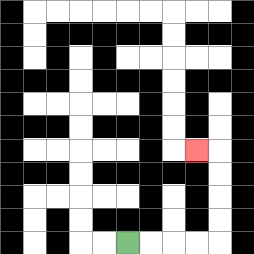{'start': '[5, 10]', 'end': '[8, 6]', 'path_directions': 'R,R,R,R,U,U,U,U,L', 'path_coordinates': '[[5, 10], [6, 10], [7, 10], [8, 10], [9, 10], [9, 9], [9, 8], [9, 7], [9, 6], [8, 6]]'}